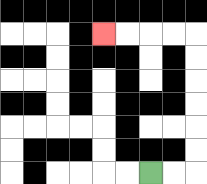{'start': '[6, 7]', 'end': '[4, 1]', 'path_directions': 'R,R,U,U,U,U,U,U,L,L,L,L', 'path_coordinates': '[[6, 7], [7, 7], [8, 7], [8, 6], [8, 5], [8, 4], [8, 3], [8, 2], [8, 1], [7, 1], [6, 1], [5, 1], [4, 1]]'}